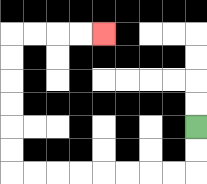{'start': '[8, 5]', 'end': '[4, 1]', 'path_directions': 'D,D,L,L,L,L,L,L,L,L,U,U,U,U,U,U,R,R,R,R', 'path_coordinates': '[[8, 5], [8, 6], [8, 7], [7, 7], [6, 7], [5, 7], [4, 7], [3, 7], [2, 7], [1, 7], [0, 7], [0, 6], [0, 5], [0, 4], [0, 3], [0, 2], [0, 1], [1, 1], [2, 1], [3, 1], [4, 1]]'}